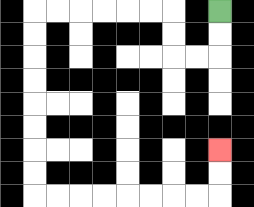{'start': '[9, 0]', 'end': '[9, 6]', 'path_directions': 'D,D,L,L,U,U,L,L,L,L,L,L,D,D,D,D,D,D,D,D,R,R,R,R,R,R,R,R,U,U', 'path_coordinates': '[[9, 0], [9, 1], [9, 2], [8, 2], [7, 2], [7, 1], [7, 0], [6, 0], [5, 0], [4, 0], [3, 0], [2, 0], [1, 0], [1, 1], [1, 2], [1, 3], [1, 4], [1, 5], [1, 6], [1, 7], [1, 8], [2, 8], [3, 8], [4, 8], [5, 8], [6, 8], [7, 8], [8, 8], [9, 8], [9, 7], [9, 6]]'}